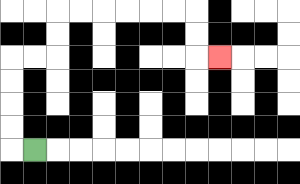{'start': '[1, 6]', 'end': '[9, 2]', 'path_directions': 'L,U,U,U,U,R,R,U,U,R,R,R,R,R,R,D,D,R', 'path_coordinates': '[[1, 6], [0, 6], [0, 5], [0, 4], [0, 3], [0, 2], [1, 2], [2, 2], [2, 1], [2, 0], [3, 0], [4, 0], [5, 0], [6, 0], [7, 0], [8, 0], [8, 1], [8, 2], [9, 2]]'}